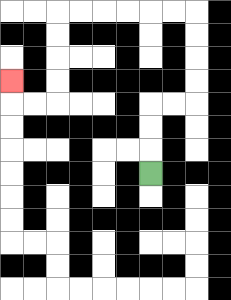{'start': '[6, 7]', 'end': '[0, 3]', 'path_directions': 'U,U,U,R,R,U,U,U,U,L,L,L,L,L,L,D,D,D,D,L,L,U', 'path_coordinates': '[[6, 7], [6, 6], [6, 5], [6, 4], [7, 4], [8, 4], [8, 3], [8, 2], [8, 1], [8, 0], [7, 0], [6, 0], [5, 0], [4, 0], [3, 0], [2, 0], [2, 1], [2, 2], [2, 3], [2, 4], [1, 4], [0, 4], [0, 3]]'}